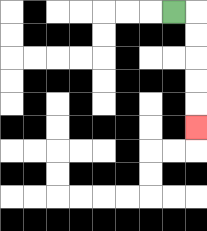{'start': '[7, 0]', 'end': '[8, 5]', 'path_directions': 'R,D,D,D,D,D', 'path_coordinates': '[[7, 0], [8, 0], [8, 1], [8, 2], [8, 3], [8, 4], [8, 5]]'}